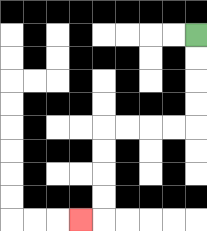{'start': '[8, 1]', 'end': '[3, 9]', 'path_directions': 'D,D,D,D,L,L,L,L,D,D,D,D,L', 'path_coordinates': '[[8, 1], [8, 2], [8, 3], [8, 4], [8, 5], [7, 5], [6, 5], [5, 5], [4, 5], [4, 6], [4, 7], [4, 8], [4, 9], [3, 9]]'}